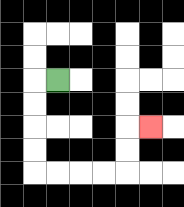{'start': '[2, 3]', 'end': '[6, 5]', 'path_directions': 'L,D,D,D,D,R,R,R,R,U,U,R', 'path_coordinates': '[[2, 3], [1, 3], [1, 4], [1, 5], [1, 6], [1, 7], [2, 7], [3, 7], [4, 7], [5, 7], [5, 6], [5, 5], [6, 5]]'}